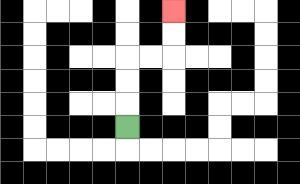{'start': '[5, 5]', 'end': '[7, 0]', 'path_directions': 'U,U,U,R,R,U,U', 'path_coordinates': '[[5, 5], [5, 4], [5, 3], [5, 2], [6, 2], [7, 2], [7, 1], [7, 0]]'}